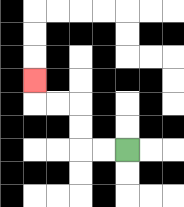{'start': '[5, 6]', 'end': '[1, 3]', 'path_directions': 'L,L,U,U,L,L,U', 'path_coordinates': '[[5, 6], [4, 6], [3, 6], [3, 5], [3, 4], [2, 4], [1, 4], [1, 3]]'}